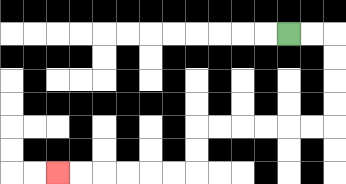{'start': '[12, 1]', 'end': '[2, 7]', 'path_directions': 'R,R,D,D,D,D,L,L,L,L,L,L,D,D,L,L,L,L,L,L', 'path_coordinates': '[[12, 1], [13, 1], [14, 1], [14, 2], [14, 3], [14, 4], [14, 5], [13, 5], [12, 5], [11, 5], [10, 5], [9, 5], [8, 5], [8, 6], [8, 7], [7, 7], [6, 7], [5, 7], [4, 7], [3, 7], [2, 7]]'}